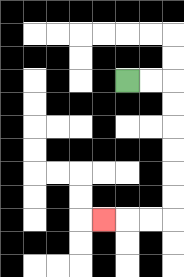{'start': '[5, 3]', 'end': '[4, 9]', 'path_directions': 'R,R,D,D,D,D,D,D,L,L,L', 'path_coordinates': '[[5, 3], [6, 3], [7, 3], [7, 4], [7, 5], [7, 6], [7, 7], [7, 8], [7, 9], [6, 9], [5, 9], [4, 9]]'}